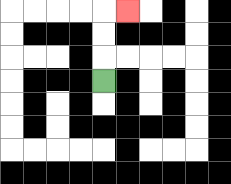{'start': '[4, 3]', 'end': '[5, 0]', 'path_directions': 'U,U,U,R', 'path_coordinates': '[[4, 3], [4, 2], [4, 1], [4, 0], [5, 0]]'}